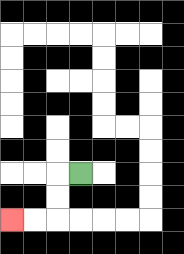{'start': '[3, 7]', 'end': '[0, 9]', 'path_directions': 'L,D,D,L,L', 'path_coordinates': '[[3, 7], [2, 7], [2, 8], [2, 9], [1, 9], [0, 9]]'}